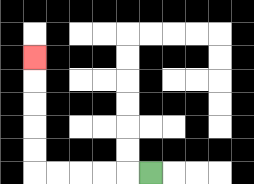{'start': '[6, 7]', 'end': '[1, 2]', 'path_directions': 'L,L,L,L,L,U,U,U,U,U', 'path_coordinates': '[[6, 7], [5, 7], [4, 7], [3, 7], [2, 7], [1, 7], [1, 6], [1, 5], [1, 4], [1, 3], [1, 2]]'}